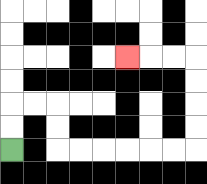{'start': '[0, 6]', 'end': '[5, 2]', 'path_directions': 'U,U,R,R,D,D,R,R,R,R,R,R,U,U,U,U,L,L,L', 'path_coordinates': '[[0, 6], [0, 5], [0, 4], [1, 4], [2, 4], [2, 5], [2, 6], [3, 6], [4, 6], [5, 6], [6, 6], [7, 6], [8, 6], [8, 5], [8, 4], [8, 3], [8, 2], [7, 2], [6, 2], [5, 2]]'}